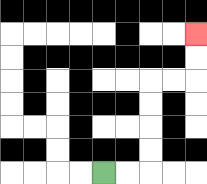{'start': '[4, 7]', 'end': '[8, 1]', 'path_directions': 'R,R,U,U,U,U,R,R,U,U', 'path_coordinates': '[[4, 7], [5, 7], [6, 7], [6, 6], [6, 5], [6, 4], [6, 3], [7, 3], [8, 3], [8, 2], [8, 1]]'}